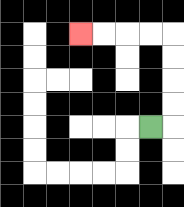{'start': '[6, 5]', 'end': '[3, 1]', 'path_directions': 'R,U,U,U,U,L,L,L,L', 'path_coordinates': '[[6, 5], [7, 5], [7, 4], [7, 3], [7, 2], [7, 1], [6, 1], [5, 1], [4, 1], [3, 1]]'}